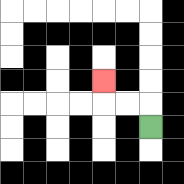{'start': '[6, 5]', 'end': '[4, 3]', 'path_directions': 'U,L,L,U', 'path_coordinates': '[[6, 5], [6, 4], [5, 4], [4, 4], [4, 3]]'}